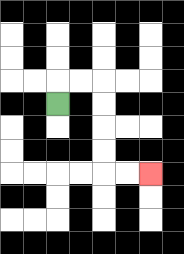{'start': '[2, 4]', 'end': '[6, 7]', 'path_directions': 'U,R,R,D,D,D,D,R,R', 'path_coordinates': '[[2, 4], [2, 3], [3, 3], [4, 3], [4, 4], [4, 5], [4, 6], [4, 7], [5, 7], [6, 7]]'}